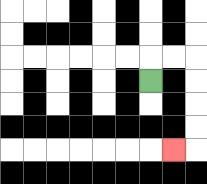{'start': '[6, 3]', 'end': '[7, 6]', 'path_directions': 'U,R,R,D,D,D,D,L', 'path_coordinates': '[[6, 3], [6, 2], [7, 2], [8, 2], [8, 3], [8, 4], [8, 5], [8, 6], [7, 6]]'}